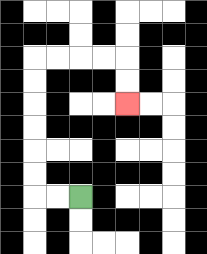{'start': '[3, 8]', 'end': '[5, 4]', 'path_directions': 'L,L,U,U,U,U,U,U,R,R,R,R,D,D', 'path_coordinates': '[[3, 8], [2, 8], [1, 8], [1, 7], [1, 6], [1, 5], [1, 4], [1, 3], [1, 2], [2, 2], [3, 2], [4, 2], [5, 2], [5, 3], [5, 4]]'}